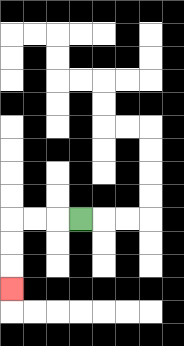{'start': '[3, 9]', 'end': '[0, 12]', 'path_directions': 'L,L,L,D,D,D', 'path_coordinates': '[[3, 9], [2, 9], [1, 9], [0, 9], [0, 10], [0, 11], [0, 12]]'}